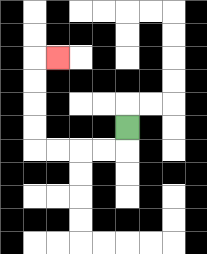{'start': '[5, 5]', 'end': '[2, 2]', 'path_directions': 'D,L,L,L,L,U,U,U,U,R', 'path_coordinates': '[[5, 5], [5, 6], [4, 6], [3, 6], [2, 6], [1, 6], [1, 5], [1, 4], [1, 3], [1, 2], [2, 2]]'}